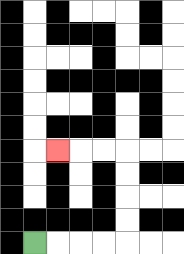{'start': '[1, 10]', 'end': '[2, 6]', 'path_directions': 'R,R,R,R,U,U,U,U,L,L,L', 'path_coordinates': '[[1, 10], [2, 10], [3, 10], [4, 10], [5, 10], [5, 9], [5, 8], [5, 7], [5, 6], [4, 6], [3, 6], [2, 6]]'}